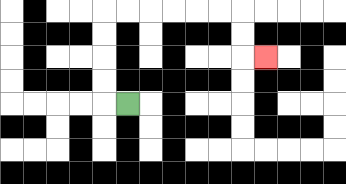{'start': '[5, 4]', 'end': '[11, 2]', 'path_directions': 'L,U,U,U,U,R,R,R,R,R,R,D,D,R', 'path_coordinates': '[[5, 4], [4, 4], [4, 3], [4, 2], [4, 1], [4, 0], [5, 0], [6, 0], [7, 0], [8, 0], [9, 0], [10, 0], [10, 1], [10, 2], [11, 2]]'}